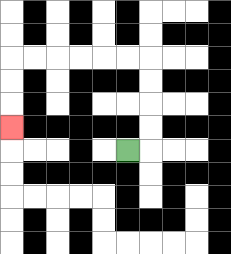{'start': '[5, 6]', 'end': '[0, 5]', 'path_directions': 'R,U,U,U,U,L,L,L,L,L,L,D,D,D', 'path_coordinates': '[[5, 6], [6, 6], [6, 5], [6, 4], [6, 3], [6, 2], [5, 2], [4, 2], [3, 2], [2, 2], [1, 2], [0, 2], [0, 3], [0, 4], [0, 5]]'}